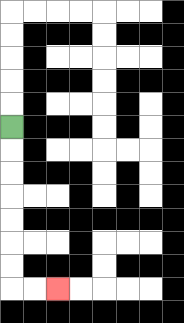{'start': '[0, 5]', 'end': '[2, 12]', 'path_directions': 'D,D,D,D,D,D,D,R,R', 'path_coordinates': '[[0, 5], [0, 6], [0, 7], [0, 8], [0, 9], [0, 10], [0, 11], [0, 12], [1, 12], [2, 12]]'}